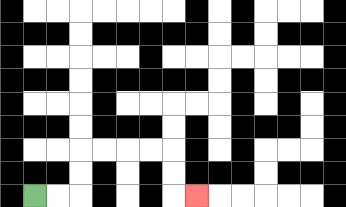{'start': '[1, 8]', 'end': '[8, 8]', 'path_directions': 'R,R,U,U,R,R,R,R,D,D,R', 'path_coordinates': '[[1, 8], [2, 8], [3, 8], [3, 7], [3, 6], [4, 6], [5, 6], [6, 6], [7, 6], [7, 7], [7, 8], [8, 8]]'}